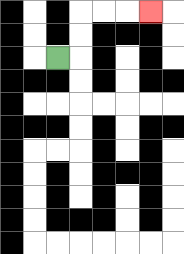{'start': '[2, 2]', 'end': '[6, 0]', 'path_directions': 'R,U,U,R,R,R', 'path_coordinates': '[[2, 2], [3, 2], [3, 1], [3, 0], [4, 0], [5, 0], [6, 0]]'}